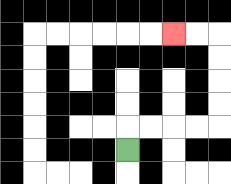{'start': '[5, 6]', 'end': '[7, 1]', 'path_directions': 'U,R,R,R,R,U,U,U,U,L,L', 'path_coordinates': '[[5, 6], [5, 5], [6, 5], [7, 5], [8, 5], [9, 5], [9, 4], [9, 3], [9, 2], [9, 1], [8, 1], [7, 1]]'}